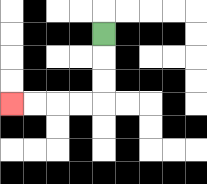{'start': '[4, 1]', 'end': '[0, 4]', 'path_directions': 'D,D,D,L,L,L,L', 'path_coordinates': '[[4, 1], [4, 2], [4, 3], [4, 4], [3, 4], [2, 4], [1, 4], [0, 4]]'}